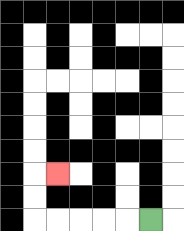{'start': '[6, 9]', 'end': '[2, 7]', 'path_directions': 'L,L,L,L,L,U,U,R', 'path_coordinates': '[[6, 9], [5, 9], [4, 9], [3, 9], [2, 9], [1, 9], [1, 8], [1, 7], [2, 7]]'}